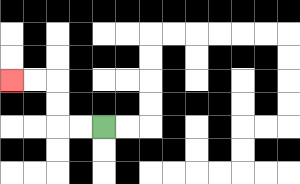{'start': '[4, 5]', 'end': '[0, 3]', 'path_directions': 'L,L,U,U,L,L', 'path_coordinates': '[[4, 5], [3, 5], [2, 5], [2, 4], [2, 3], [1, 3], [0, 3]]'}